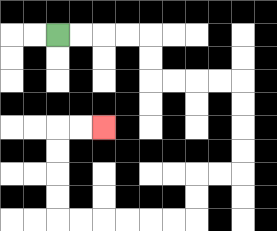{'start': '[2, 1]', 'end': '[4, 5]', 'path_directions': 'R,R,R,R,D,D,R,R,R,R,D,D,D,D,L,L,D,D,L,L,L,L,L,L,U,U,U,U,R,R', 'path_coordinates': '[[2, 1], [3, 1], [4, 1], [5, 1], [6, 1], [6, 2], [6, 3], [7, 3], [8, 3], [9, 3], [10, 3], [10, 4], [10, 5], [10, 6], [10, 7], [9, 7], [8, 7], [8, 8], [8, 9], [7, 9], [6, 9], [5, 9], [4, 9], [3, 9], [2, 9], [2, 8], [2, 7], [2, 6], [2, 5], [3, 5], [4, 5]]'}